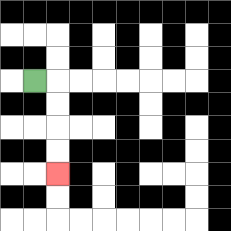{'start': '[1, 3]', 'end': '[2, 7]', 'path_directions': 'R,D,D,D,D', 'path_coordinates': '[[1, 3], [2, 3], [2, 4], [2, 5], [2, 6], [2, 7]]'}